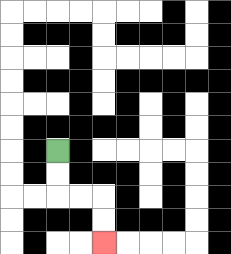{'start': '[2, 6]', 'end': '[4, 10]', 'path_directions': 'D,D,R,R,D,D', 'path_coordinates': '[[2, 6], [2, 7], [2, 8], [3, 8], [4, 8], [4, 9], [4, 10]]'}